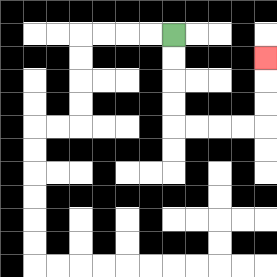{'start': '[7, 1]', 'end': '[11, 2]', 'path_directions': 'D,D,D,D,R,R,R,R,U,U,U', 'path_coordinates': '[[7, 1], [7, 2], [7, 3], [7, 4], [7, 5], [8, 5], [9, 5], [10, 5], [11, 5], [11, 4], [11, 3], [11, 2]]'}